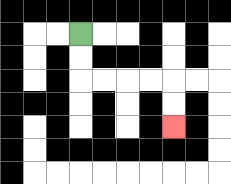{'start': '[3, 1]', 'end': '[7, 5]', 'path_directions': 'D,D,R,R,R,R,D,D', 'path_coordinates': '[[3, 1], [3, 2], [3, 3], [4, 3], [5, 3], [6, 3], [7, 3], [7, 4], [7, 5]]'}